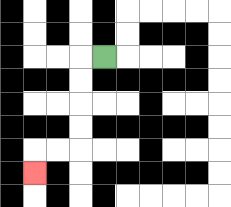{'start': '[4, 2]', 'end': '[1, 7]', 'path_directions': 'L,D,D,D,D,L,L,D', 'path_coordinates': '[[4, 2], [3, 2], [3, 3], [3, 4], [3, 5], [3, 6], [2, 6], [1, 6], [1, 7]]'}